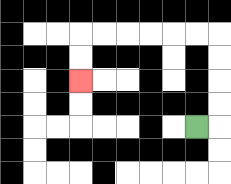{'start': '[8, 5]', 'end': '[3, 3]', 'path_directions': 'R,U,U,U,U,L,L,L,L,L,L,D,D', 'path_coordinates': '[[8, 5], [9, 5], [9, 4], [9, 3], [9, 2], [9, 1], [8, 1], [7, 1], [6, 1], [5, 1], [4, 1], [3, 1], [3, 2], [3, 3]]'}